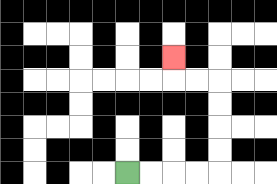{'start': '[5, 7]', 'end': '[7, 2]', 'path_directions': 'R,R,R,R,U,U,U,U,L,L,U', 'path_coordinates': '[[5, 7], [6, 7], [7, 7], [8, 7], [9, 7], [9, 6], [9, 5], [9, 4], [9, 3], [8, 3], [7, 3], [7, 2]]'}